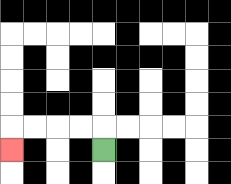{'start': '[4, 6]', 'end': '[0, 6]', 'path_directions': 'U,L,L,L,L,D', 'path_coordinates': '[[4, 6], [4, 5], [3, 5], [2, 5], [1, 5], [0, 5], [0, 6]]'}